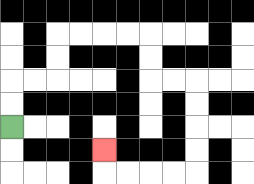{'start': '[0, 5]', 'end': '[4, 6]', 'path_directions': 'U,U,R,R,U,U,R,R,R,R,D,D,R,R,D,D,D,D,L,L,L,L,U', 'path_coordinates': '[[0, 5], [0, 4], [0, 3], [1, 3], [2, 3], [2, 2], [2, 1], [3, 1], [4, 1], [5, 1], [6, 1], [6, 2], [6, 3], [7, 3], [8, 3], [8, 4], [8, 5], [8, 6], [8, 7], [7, 7], [6, 7], [5, 7], [4, 7], [4, 6]]'}